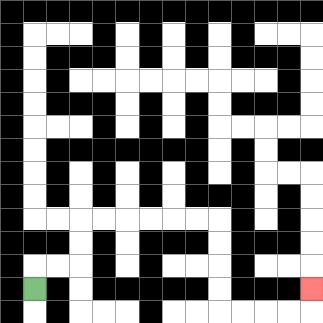{'start': '[1, 12]', 'end': '[13, 12]', 'path_directions': 'U,R,R,U,U,R,R,R,R,R,R,D,D,D,D,R,R,R,R,U', 'path_coordinates': '[[1, 12], [1, 11], [2, 11], [3, 11], [3, 10], [3, 9], [4, 9], [5, 9], [6, 9], [7, 9], [8, 9], [9, 9], [9, 10], [9, 11], [9, 12], [9, 13], [10, 13], [11, 13], [12, 13], [13, 13], [13, 12]]'}